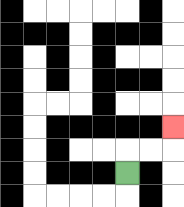{'start': '[5, 7]', 'end': '[7, 5]', 'path_directions': 'U,R,R,U', 'path_coordinates': '[[5, 7], [5, 6], [6, 6], [7, 6], [7, 5]]'}